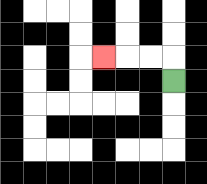{'start': '[7, 3]', 'end': '[4, 2]', 'path_directions': 'U,L,L,L', 'path_coordinates': '[[7, 3], [7, 2], [6, 2], [5, 2], [4, 2]]'}